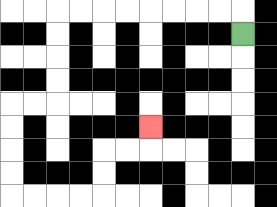{'start': '[10, 1]', 'end': '[6, 5]', 'path_directions': 'U,L,L,L,L,L,L,L,L,D,D,D,D,L,L,D,D,D,D,R,R,R,R,U,U,R,R,U', 'path_coordinates': '[[10, 1], [10, 0], [9, 0], [8, 0], [7, 0], [6, 0], [5, 0], [4, 0], [3, 0], [2, 0], [2, 1], [2, 2], [2, 3], [2, 4], [1, 4], [0, 4], [0, 5], [0, 6], [0, 7], [0, 8], [1, 8], [2, 8], [3, 8], [4, 8], [4, 7], [4, 6], [5, 6], [6, 6], [6, 5]]'}